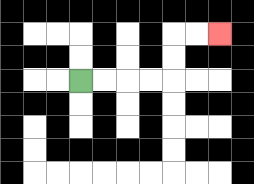{'start': '[3, 3]', 'end': '[9, 1]', 'path_directions': 'R,R,R,R,U,U,R,R', 'path_coordinates': '[[3, 3], [4, 3], [5, 3], [6, 3], [7, 3], [7, 2], [7, 1], [8, 1], [9, 1]]'}